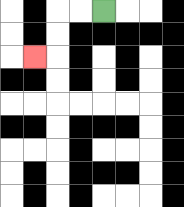{'start': '[4, 0]', 'end': '[1, 2]', 'path_directions': 'L,L,D,D,L', 'path_coordinates': '[[4, 0], [3, 0], [2, 0], [2, 1], [2, 2], [1, 2]]'}